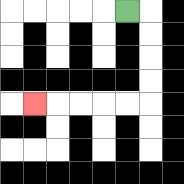{'start': '[5, 0]', 'end': '[1, 4]', 'path_directions': 'R,D,D,D,D,L,L,L,L,L', 'path_coordinates': '[[5, 0], [6, 0], [6, 1], [6, 2], [6, 3], [6, 4], [5, 4], [4, 4], [3, 4], [2, 4], [1, 4]]'}